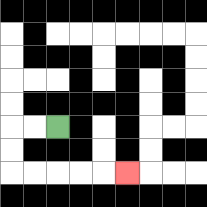{'start': '[2, 5]', 'end': '[5, 7]', 'path_directions': 'L,L,D,D,R,R,R,R,R', 'path_coordinates': '[[2, 5], [1, 5], [0, 5], [0, 6], [0, 7], [1, 7], [2, 7], [3, 7], [4, 7], [5, 7]]'}